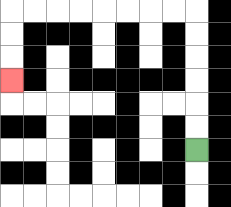{'start': '[8, 6]', 'end': '[0, 3]', 'path_directions': 'U,U,U,U,U,U,L,L,L,L,L,L,L,L,D,D,D', 'path_coordinates': '[[8, 6], [8, 5], [8, 4], [8, 3], [8, 2], [8, 1], [8, 0], [7, 0], [6, 0], [5, 0], [4, 0], [3, 0], [2, 0], [1, 0], [0, 0], [0, 1], [0, 2], [0, 3]]'}